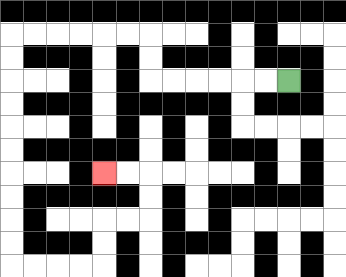{'start': '[12, 3]', 'end': '[4, 7]', 'path_directions': 'L,L,L,L,L,L,U,U,L,L,L,L,L,L,D,D,D,D,D,D,D,D,D,D,R,R,R,R,U,U,R,R,U,U,L,L', 'path_coordinates': '[[12, 3], [11, 3], [10, 3], [9, 3], [8, 3], [7, 3], [6, 3], [6, 2], [6, 1], [5, 1], [4, 1], [3, 1], [2, 1], [1, 1], [0, 1], [0, 2], [0, 3], [0, 4], [0, 5], [0, 6], [0, 7], [0, 8], [0, 9], [0, 10], [0, 11], [1, 11], [2, 11], [3, 11], [4, 11], [4, 10], [4, 9], [5, 9], [6, 9], [6, 8], [6, 7], [5, 7], [4, 7]]'}